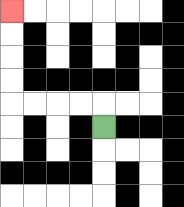{'start': '[4, 5]', 'end': '[0, 0]', 'path_directions': 'U,L,L,L,L,U,U,U,U', 'path_coordinates': '[[4, 5], [4, 4], [3, 4], [2, 4], [1, 4], [0, 4], [0, 3], [0, 2], [0, 1], [0, 0]]'}